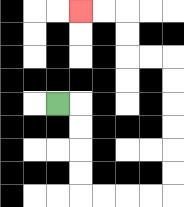{'start': '[2, 4]', 'end': '[3, 0]', 'path_directions': 'R,D,D,D,D,R,R,R,R,U,U,U,U,U,U,L,L,U,U,L,L', 'path_coordinates': '[[2, 4], [3, 4], [3, 5], [3, 6], [3, 7], [3, 8], [4, 8], [5, 8], [6, 8], [7, 8], [7, 7], [7, 6], [7, 5], [7, 4], [7, 3], [7, 2], [6, 2], [5, 2], [5, 1], [5, 0], [4, 0], [3, 0]]'}